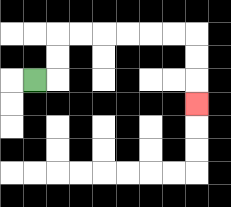{'start': '[1, 3]', 'end': '[8, 4]', 'path_directions': 'R,U,U,R,R,R,R,R,R,D,D,D', 'path_coordinates': '[[1, 3], [2, 3], [2, 2], [2, 1], [3, 1], [4, 1], [5, 1], [6, 1], [7, 1], [8, 1], [8, 2], [8, 3], [8, 4]]'}